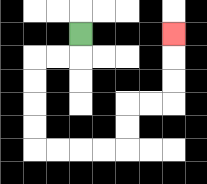{'start': '[3, 1]', 'end': '[7, 1]', 'path_directions': 'D,L,L,D,D,D,D,R,R,R,R,U,U,R,R,U,U,U', 'path_coordinates': '[[3, 1], [3, 2], [2, 2], [1, 2], [1, 3], [1, 4], [1, 5], [1, 6], [2, 6], [3, 6], [4, 6], [5, 6], [5, 5], [5, 4], [6, 4], [7, 4], [7, 3], [7, 2], [7, 1]]'}